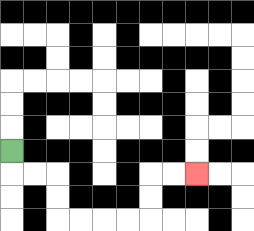{'start': '[0, 6]', 'end': '[8, 7]', 'path_directions': 'D,R,R,D,D,R,R,R,R,U,U,R,R', 'path_coordinates': '[[0, 6], [0, 7], [1, 7], [2, 7], [2, 8], [2, 9], [3, 9], [4, 9], [5, 9], [6, 9], [6, 8], [6, 7], [7, 7], [8, 7]]'}